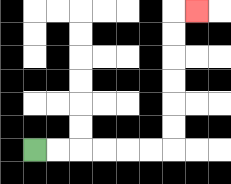{'start': '[1, 6]', 'end': '[8, 0]', 'path_directions': 'R,R,R,R,R,R,U,U,U,U,U,U,R', 'path_coordinates': '[[1, 6], [2, 6], [3, 6], [4, 6], [5, 6], [6, 6], [7, 6], [7, 5], [7, 4], [7, 3], [7, 2], [7, 1], [7, 0], [8, 0]]'}